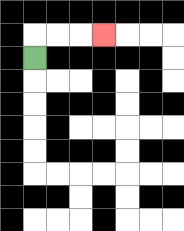{'start': '[1, 2]', 'end': '[4, 1]', 'path_directions': 'U,R,R,R', 'path_coordinates': '[[1, 2], [1, 1], [2, 1], [3, 1], [4, 1]]'}